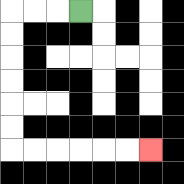{'start': '[3, 0]', 'end': '[6, 6]', 'path_directions': 'L,L,L,D,D,D,D,D,D,R,R,R,R,R,R', 'path_coordinates': '[[3, 0], [2, 0], [1, 0], [0, 0], [0, 1], [0, 2], [0, 3], [0, 4], [0, 5], [0, 6], [1, 6], [2, 6], [3, 6], [4, 6], [5, 6], [6, 6]]'}